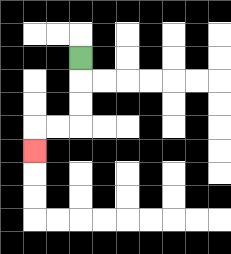{'start': '[3, 2]', 'end': '[1, 6]', 'path_directions': 'D,D,D,L,L,D', 'path_coordinates': '[[3, 2], [3, 3], [3, 4], [3, 5], [2, 5], [1, 5], [1, 6]]'}